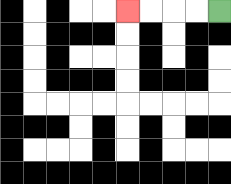{'start': '[9, 0]', 'end': '[5, 0]', 'path_directions': 'L,L,L,L', 'path_coordinates': '[[9, 0], [8, 0], [7, 0], [6, 0], [5, 0]]'}